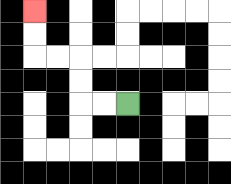{'start': '[5, 4]', 'end': '[1, 0]', 'path_directions': 'L,L,U,U,L,L,U,U', 'path_coordinates': '[[5, 4], [4, 4], [3, 4], [3, 3], [3, 2], [2, 2], [1, 2], [1, 1], [1, 0]]'}